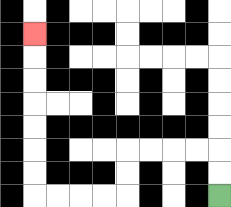{'start': '[9, 8]', 'end': '[1, 1]', 'path_directions': 'U,U,L,L,L,L,D,D,L,L,L,L,U,U,U,U,U,U,U', 'path_coordinates': '[[9, 8], [9, 7], [9, 6], [8, 6], [7, 6], [6, 6], [5, 6], [5, 7], [5, 8], [4, 8], [3, 8], [2, 8], [1, 8], [1, 7], [1, 6], [1, 5], [1, 4], [1, 3], [1, 2], [1, 1]]'}